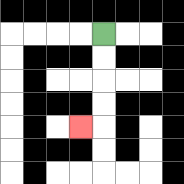{'start': '[4, 1]', 'end': '[3, 5]', 'path_directions': 'D,D,D,D,L', 'path_coordinates': '[[4, 1], [4, 2], [4, 3], [4, 4], [4, 5], [3, 5]]'}